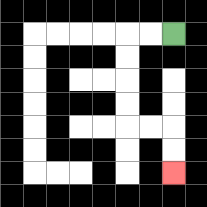{'start': '[7, 1]', 'end': '[7, 7]', 'path_directions': 'L,L,D,D,D,D,R,R,D,D', 'path_coordinates': '[[7, 1], [6, 1], [5, 1], [5, 2], [5, 3], [5, 4], [5, 5], [6, 5], [7, 5], [7, 6], [7, 7]]'}